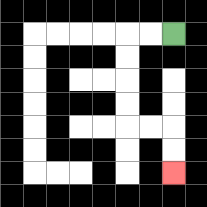{'start': '[7, 1]', 'end': '[7, 7]', 'path_directions': 'L,L,D,D,D,D,R,R,D,D', 'path_coordinates': '[[7, 1], [6, 1], [5, 1], [5, 2], [5, 3], [5, 4], [5, 5], [6, 5], [7, 5], [7, 6], [7, 7]]'}